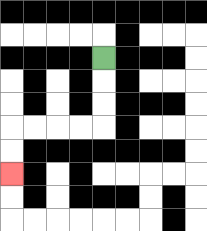{'start': '[4, 2]', 'end': '[0, 7]', 'path_directions': 'D,D,D,L,L,L,L,D,D', 'path_coordinates': '[[4, 2], [4, 3], [4, 4], [4, 5], [3, 5], [2, 5], [1, 5], [0, 5], [0, 6], [0, 7]]'}